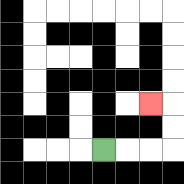{'start': '[4, 6]', 'end': '[6, 4]', 'path_directions': 'R,R,R,U,U,L', 'path_coordinates': '[[4, 6], [5, 6], [6, 6], [7, 6], [7, 5], [7, 4], [6, 4]]'}